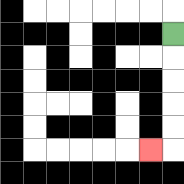{'start': '[7, 1]', 'end': '[6, 6]', 'path_directions': 'D,D,D,D,D,L', 'path_coordinates': '[[7, 1], [7, 2], [7, 3], [7, 4], [7, 5], [7, 6], [6, 6]]'}